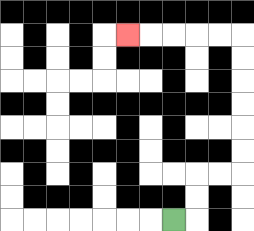{'start': '[7, 9]', 'end': '[5, 1]', 'path_directions': 'R,U,U,R,R,U,U,U,U,U,U,L,L,L,L,L', 'path_coordinates': '[[7, 9], [8, 9], [8, 8], [8, 7], [9, 7], [10, 7], [10, 6], [10, 5], [10, 4], [10, 3], [10, 2], [10, 1], [9, 1], [8, 1], [7, 1], [6, 1], [5, 1]]'}